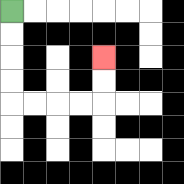{'start': '[0, 0]', 'end': '[4, 2]', 'path_directions': 'D,D,D,D,R,R,R,R,U,U', 'path_coordinates': '[[0, 0], [0, 1], [0, 2], [0, 3], [0, 4], [1, 4], [2, 4], [3, 4], [4, 4], [4, 3], [4, 2]]'}